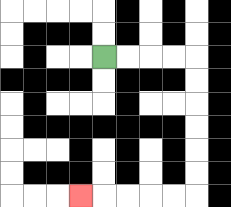{'start': '[4, 2]', 'end': '[3, 8]', 'path_directions': 'R,R,R,R,D,D,D,D,D,D,L,L,L,L,L', 'path_coordinates': '[[4, 2], [5, 2], [6, 2], [7, 2], [8, 2], [8, 3], [8, 4], [8, 5], [8, 6], [8, 7], [8, 8], [7, 8], [6, 8], [5, 8], [4, 8], [3, 8]]'}